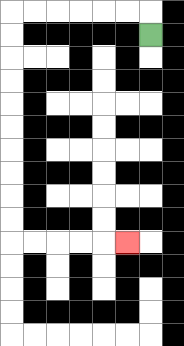{'start': '[6, 1]', 'end': '[5, 10]', 'path_directions': 'U,L,L,L,L,L,L,D,D,D,D,D,D,D,D,D,D,R,R,R,R,R', 'path_coordinates': '[[6, 1], [6, 0], [5, 0], [4, 0], [3, 0], [2, 0], [1, 0], [0, 0], [0, 1], [0, 2], [0, 3], [0, 4], [0, 5], [0, 6], [0, 7], [0, 8], [0, 9], [0, 10], [1, 10], [2, 10], [3, 10], [4, 10], [5, 10]]'}